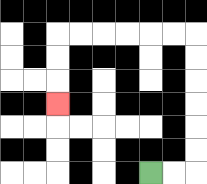{'start': '[6, 7]', 'end': '[2, 4]', 'path_directions': 'R,R,U,U,U,U,U,U,L,L,L,L,L,L,D,D,D', 'path_coordinates': '[[6, 7], [7, 7], [8, 7], [8, 6], [8, 5], [8, 4], [8, 3], [8, 2], [8, 1], [7, 1], [6, 1], [5, 1], [4, 1], [3, 1], [2, 1], [2, 2], [2, 3], [2, 4]]'}